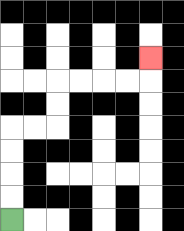{'start': '[0, 9]', 'end': '[6, 2]', 'path_directions': 'U,U,U,U,R,R,U,U,R,R,R,R,U', 'path_coordinates': '[[0, 9], [0, 8], [0, 7], [0, 6], [0, 5], [1, 5], [2, 5], [2, 4], [2, 3], [3, 3], [4, 3], [5, 3], [6, 3], [6, 2]]'}